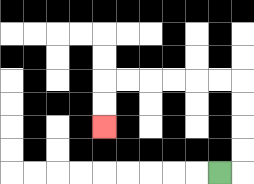{'start': '[9, 7]', 'end': '[4, 5]', 'path_directions': 'R,U,U,U,U,L,L,L,L,L,L,D,D', 'path_coordinates': '[[9, 7], [10, 7], [10, 6], [10, 5], [10, 4], [10, 3], [9, 3], [8, 3], [7, 3], [6, 3], [5, 3], [4, 3], [4, 4], [4, 5]]'}